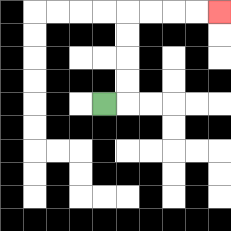{'start': '[4, 4]', 'end': '[9, 0]', 'path_directions': 'R,U,U,U,U,R,R,R,R', 'path_coordinates': '[[4, 4], [5, 4], [5, 3], [5, 2], [5, 1], [5, 0], [6, 0], [7, 0], [8, 0], [9, 0]]'}